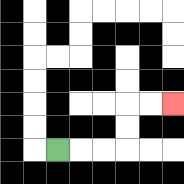{'start': '[2, 6]', 'end': '[7, 4]', 'path_directions': 'R,R,R,U,U,R,R', 'path_coordinates': '[[2, 6], [3, 6], [4, 6], [5, 6], [5, 5], [5, 4], [6, 4], [7, 4]]'}